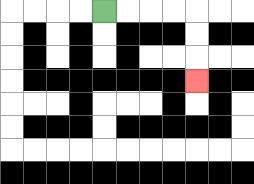{'start': '[4, 0]', 'end': '[8, 3]', 'path_directions': 'R,R,R,R,D,D,D', 'path_coordinates': '[[4, 0], [5, 0], [6, 0], [7, 0], [8, 0], [8, 1], [8, 2], [8, 3]]'}